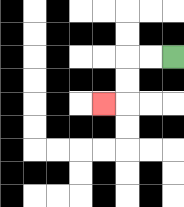{'start': '[7, 2]', 'end': '[4, 4]', 'path_directions': 'L,L,D,D,L', 'path_coordinates': '[[7, 2], [6, 2], [5, 2], [5, 3], [5, 4], [4, 4]]'}